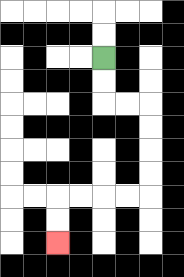{'start': '[4, 2]', 'end': '[2, 10]', 'path_directions': 'D,D,R,R,D,D,D,D,L,L,L,L,D,D', 'path_coordinates': '[[4, 2], [4, 3], [4, 4], [5, 4], [6, 4], [6, 5], [6, 6], [6, 7], [6, 8], [5, 8], [4, 8], [3, 8], [2, 8], [2, 9], [2, 10]]'}